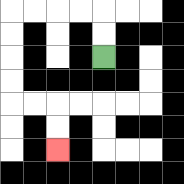{'start': '[4, 2]', 'end': '[2, 6]', 'path_directions': 'U,U,L,L,L,L,D,D,D,D,R,R,D,D', 'path_coordinates': '[[4, 2], [4, 1], [4, 0], [3, 0], [2, 0], [1, 0], [0, 0], [0, 1], [0, 2], [0, 3], [0, 4], [1, 4], [2, 4], [2, 5], [2, 6]]'}